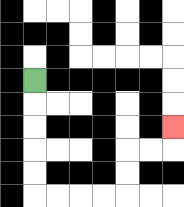{'start': '[1, 3]', 'end': '[7, 5]', 'path_directions': 'D,D,D,D,D,R,R,R,R,U,U,R,R,U', 'path_coordinates': '[[1, 3], [1, 4], [1, 5], [1, 6], [1, 7], [1, 8], [2, 8], [3, 8], [4, 8], [5, 8], [5, 7], [5, 6], [6, 6], [7, 6], [7, 5]]'}